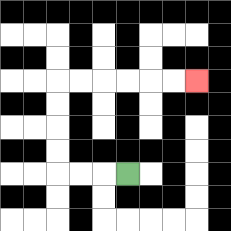{'start': '[5, 7]', 'end': '[8, 3]', 'path_directions': 'L,L,L,U,U,U,U,R,R,R,R,R,R', 'path_coordinates': '[[5, 7], [4, 7], [3, 7], [2, 7], [2, 6], [2, 5], [2, 4], [2, 3], [3, 3], [4, 3], [5, 3], [6, 3], [7, 3], [8, 3]]'}